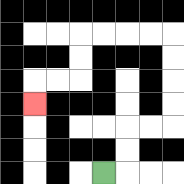{'start': '[4, 7]', 'end': '[1, 4]', 'path_directions': 'R,U,U,R,R,U,U,U,U,L,L,L,L,D,D,L,L,D', 'path_coordinates': '[[4, 7], [5, 7], [5, 6], [5, 5], [6, 5], [7, 5], [7, 4], [7, 3], [7, 2], [7, 1], [6, 1], [5, 1], [4, 1], [3, 1], [3, 2], [3, 3], [2, 3], [1, 3], [1, 4]]'}